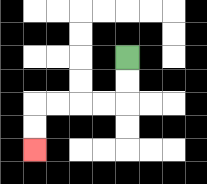{'start': '[5, 2]', 'end': '[1, 6]', 'path_directions': 'D,D,L,L,L,L,D,D', 'path_coordinates': '[[5, 2], [5, 3], [5, 4], [4, 4], [3, 4], [2, 4], [1, 4], [1, 5], [1, 6]]'}